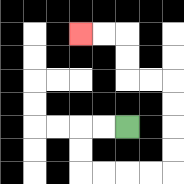{'start': '[5, 5]', 'end': '[3, 1]', 'path_directions': 'L,L,D,D,R,R,R,R,U,U,U,U,L,L,U,U,L,L', 'path_coordinates': '[[5, 5], [4, 5], [3, 5], [3, 6], [3, 7], [4, 7], [5, 7], [6, 7], [7, 7], [7, 6], [7, 5], [7, 4], [7, 3], [6, 3], [5, 3], [5, 2], [5, 1], [4, 1], [3, 1]]'}